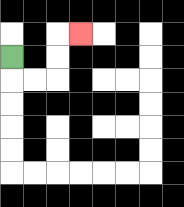{'start': '[0, 2]', 'end': '[3, 1]', 'path_directions': 'D,R,R,U,U,R', 'path_coordinates': '[[0, 2], [0, 3], [1, 3], [2, 3], [2, 2], [2, 1], [3, 1]]'}